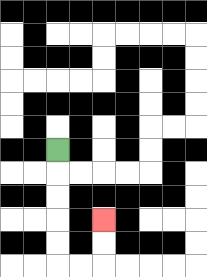{'start': '[2, 6]', 'end': '[4, 9]', 'path_directions': 'D,D,D,D,D,R,R,U,U', 'path_coordinates': '[[2, 6], [2, 7], [2, 8], [2, 9], [2, 10], [2, 11], [3, 11], [4, 11], [4, 10], [4, 9]]'}